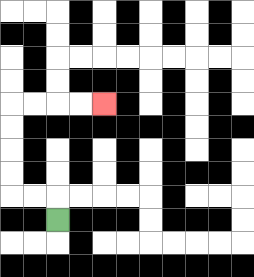{'start': '[2, 9]', 'end': '[4, 4]', 'path_directions': 'U,L,L,U,U,U,U,R,R,R,R', 'path_coordinates': '[[2, 9], [2, 8], [1, 8], [0, 8], [0, 7], [0, 6], [0, 5], [0, 4], [1, 4], [2, 4], [3, 4], [4, 4]]'}